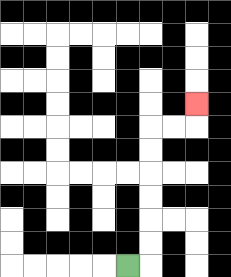{'start': '[5, 11]', 'end': '[8, 4]', 'path_directions': 'R,U,U,U,U,U,U,R,R,U', 'path_coordinates': '[[5, 11], [6, 11], [6, 10], [6, 9], [6, 8], [6, 7], [6, 6], [6, 5], [7, 5], [8, 5], [8, 4]]'}